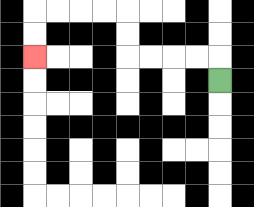{'start': '[9, 3]', 'end': '[1, 2]', 'path_directions': 'U,L,L,L,L,U,U,L,L,L,L,D,D', 'path_coordinates': '[[9, 3], [9, 2], [8, 2], [7, 2], [6, 2], [5, 2], [5, 1], [5, 0], [4, 0], [3, 0], [2, 0], [1, 0], [1, 1], [1, 2]]'}